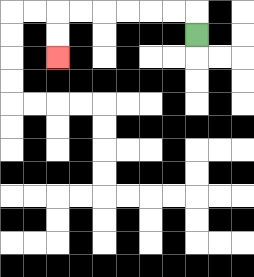{'start': '[8, 1]', 'end': '[2, 2]', 'path_directions': 'U,L,L,L,L,L,L,D,D', 'path_coordinates': '[[8, 1], [8, 0], [7, 0], [6, 0], [5, 0], [4, 0], [3, 0], [2, 0], [2, 1], [2, 2]]'}